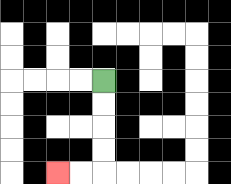{'start': '[4, 3]', 'end': '[2, 7]', 'path_directions': 'D,D,D,D,L,L', 'path_coordinates': '[[4, 3], [4, 4], [4, 5], [4, 6], [4, 7], [3, 7], [2, 7]]'}